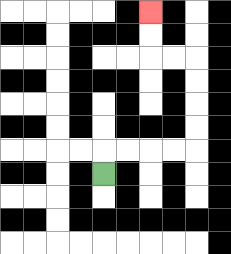{'start': '[4, 7]', 'end': '[6, 0]', 'path_directions': 'U,R,R,R,R,U,U,U,U,L,L,U,U', 'path_coordinates': '[[4, 7], [4, 6], [5, 6], [6, 6], [7, 6], [8, 6], [8, 5], [8, 4], [8, 3], [8, 2], [7, 2], [6, 2], [6, 1], [6, 0]]'}